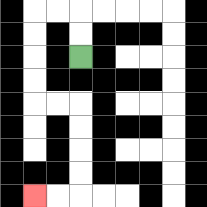{'start': '[3, 2]', 'end': '[1, 8]', 'path_directions': 'U,U,L,L,D,D,D,D,R,R,D,D,D,D,L,L', 'path_coordinates': '[[3, 2], [3, 1], [3, 0], [2, 0], [1, 0], [1, 1], [1, 2], [1, 3], [1, 4], [2, 4], [3, 4], [3, 5], [3, 6], [3, 7], [3, 8], [2, 8], [1, 8]]'}